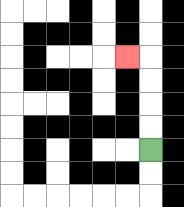{'start': '[6, 6]', 'end': '[5, 2]', 'path_directions': 'U,U,U,U,L', 'path_coordinates': '[[6, 6], [6, 5], [6, 4], [6, 3], [6, 2], [5, 2]]'}